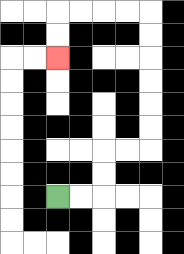{'start': '[2, 8]', 'end': '[2, 2]', 'path_directions': 'R,R,U,U,R,R,U,U,U,U,U,U,L,L,L,L,D,D', 'path_coordinates': '[[2, 8], [3, 8], [4, 8], [4, 7], [4, 6], [5, 6], [6, 6], [6, 5], [6, 4], [6, 3], [6, 2], [6, 1], [6, 0], [5, 0], [4, 0], [3, 0], [2, 0], [2, 1], [2, 2]]'}